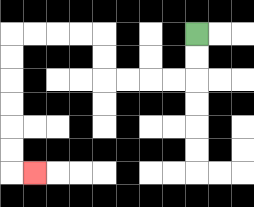{'start': '[8, 1]', 'end': '[1, 7]', 'path_directions': 'D,D,L,L,L,L,U,U,L,L,L,L,D,D,D,D,D,D,R', 'path_coordinates': '[[8, 1], [8, 2], [8, 3], [7, 3], [6, 3], [5, 3], [4, 3], [4, 2], [4, 1], [3, 1], [2, 1], [1, 1], [0, 1], [0, 2], [0, 3], [0, 4], [0, 5], [0, 6], [0, 7], [1, 7]]'}